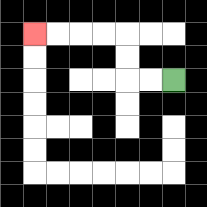{'start': '[7, 3]', 'end': '[1, 1]', 'path_directions': 'L,L,U,U,L,L,L,L', 'path_coordinates': '[[7, 3], [6, 3], [5, 3], [5, 2], [5, 1], [4, 1], [3, 1], [2, 1], [1, 1]]'}